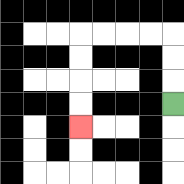{'start': '[7, 4]', 'end': '[3, 5]', 'path_directions': 'U,U,U,L,L,L,L,D,D,D,D', 'path_coordinates': '[[7, 4], [7, 3], [7, 2], [7, 1], [6, 1], [5, 1], [4, 1], [3, 1], [3, 2], [3, 3], [3, 4], [3, 5]]'}